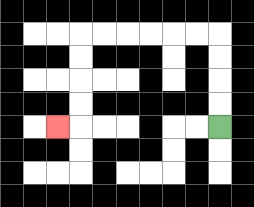{'start': '[9, 5]', 'end': '[2, 5]', 'path_directions': 'U,U,U,U,L,L,L,L,L,L,D,D,D,D,L', 'path_coordinates': '[[9, 5], [9, 4], [9, 3], [9, 2], [9, 1], [8, 1], [7, 1], [6, 1], [5, 1], [4, 1], [3, 1], [3, 2], [3, 3], [3, 4], [3, 5], [2, 5]]'}